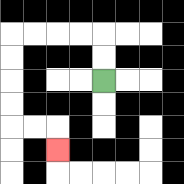{'start': '[4, 3]', 'end': '[2, 6]', 'path_directions': 'U,U,L,L,L,L,D,D,D,D,R,R,D', 'path_coordinates': '[[4, 3], [4, 2], [4, 1], [3, 1], [2, 1], [1, 1], [0, 1], [0, 2], [0, 3], [0, 4], [0, 5], [1, 5], [2, 5], [2, 6]]'}